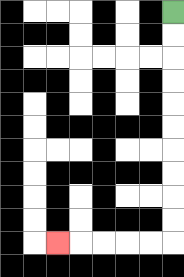{'start': '[7, 0]', 'end': '[2, 10]', 'path_directions': 'D,D,D,D,D,D,D,D,D,D,L,L,L,L,L', 'path_coordinates': '[[7, 0], [7, 1], [7, 2], [7, 3], [7, 4], [7, 5], [7, 6], [7, 7], [7, 8], [7, 9], [7, 10], [6, 10], [5, 10], [4, 10], [3, 10], [2, 10]]'}